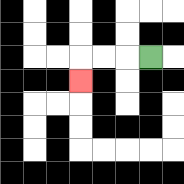{'start': '[6, 2]', 'end': '[3, 3]', 'path_directions': 'L,L,L,D', 'path_coordinates': '[[6, 2], [5, 2], [4, 2], [3, 2], [3, 3]]'}